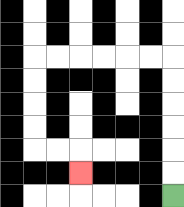{'start': '[7, 8]', 'end': '[3, 7]', 'path_directions': 'U,U,U,U,U,U,L,L,L,L,L,L,D,D,D,D,R,R,D', 'path_coordinates': '[[7, 8], [7, 7], [7, 6], [7, 5], [7, 4], [7, 3], [7, 2], [6, 2], [5, 2], [4, 2], [3, 2], [2, 2], [1, 2], [1, 3], [1, 4], [1, 5], [1, 6], [2, 6], [3, 6], [3, 7]]'}